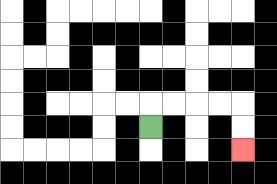{'start': '[6, 5]', 'end': '[10, 6]', 'path_directions': 'U,R,R,R,R,D,D', 'path_coordinates': '[[6, 5], [6, 4], [7, 4], [8, 4], [9, 4], [10, 4], [10, 5], [10, 6]]'}